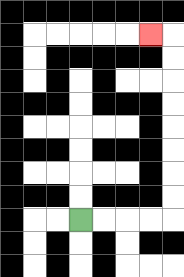{'start': '[3, 9]', 'end': '[6, 1]', 'path_directions': 'R,R,R,R,U,U,U,U,U,U,U,U,L', 'path_coordinates': '[[3, 9], [4, 9], [5, 9], [6, 9], [7, 9], [7, 8], [7, 7], [7, 6], [7, 5], [7, 4], [7, 3], [7, 2], [7, 1], [6, 1]]'}